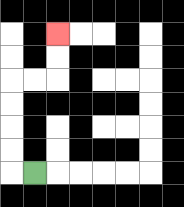{'start': '[1, 7]', 'end': '[2, 1]', 'path_directions': 'L,U,U,U,U,R,R,U,U', 'path_coordinates': '[[1, 7], [0, 7], [0, 6], [0, 5], [0, 4], [0, 3], [1, 3], [2, 3], [2, 2], [2, 1]]'}